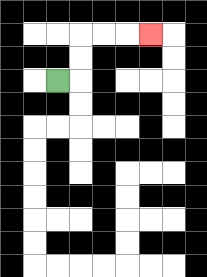{'start': '[2, 3]', 'end': '[6, 1]', 'path_directions': 'R,U,U,R,R,R', 'path_coordinates': '[[2, 3], [3, 3], [3, 2], [3, 1], [4, 1], [5, 1], [6, 1]]'}